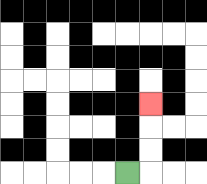{'start': '[5, 7]', 'end': '[6, 4]', 'path_directions': 'R,U,U,U', 'path_coordinates': '[[5, 7], [6, 7], [6, 6], [6, 5], [6, 4]]'}